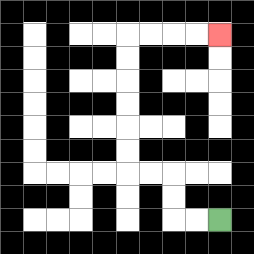{'start': '[9, 9]', 'end': '[9, 1]', 'path_directions': 'L,L,U,U,L,L,U,U,U,U,U,U,R,R,R,R', 'path_coordinates': '[[9, 9], [8, 9], [7, 9], [7, 8], [7, 7], [6, 7], [5, 7], [5, 6], [5, 5], [5, 4], [5, 3], [5, 2], [5, 1], [6, 1], [7, 1], [8, 1], [9, 1]]'}